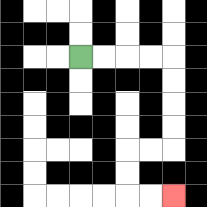{'start': '[3, 2]', 'end': '[7, 8]', 'path_directions': 'R,R,R,R,D,D,D,D,L,L,D,D,R,R', 'path_coordinates': '[[3, 2], [4, 2], [5, 2], [6, 2], [7, 2], [7, 3], [7, 4], [7, 5], [7, 6], [6, 6], [5, 6], [5, 7], [5, 8], [6, 8], [7, 8]]'}